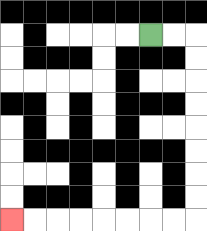{'start': '[6, 1]', 'end': '[0, 9]', 'path_directions': 'R,R,D,D,D,D,D,D,D,D,L,L,L,L,L,L,L,L', 'path_coordinates': '[[6, 1], [7, 1], [8, 1], [8, 2], [8, 3], [8, 4], [8, 5], [8, 6], [8, 7], [8, 8], [8, 9], [7, 9], [6, 9], [5, 9], [4, 9], [3, 9], [2, 9], [1, 9], [0, 9]]'}